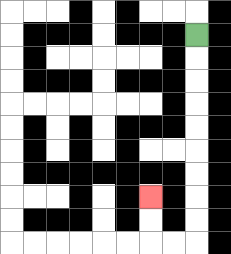{'start': '[8, 1]', 'end': '[6, 8]', 'path_directions': 'D,D,D,D,D,D,D,D,D,L,L,U,U', 'path_coordinates': '[[8, 1], [8, 2], [8, 3], [8, 4], [8, 5], [8, 6], [8, 7], [8, 8], [8, 9], [8, 10], [7, 10], [6, 10], [6, 9], [6, 8]]'}